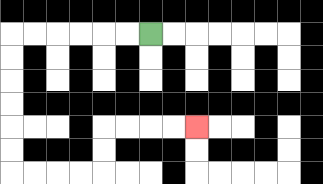{'start': '[6, 1]', 'end': '[8, 5]', 'path_directions': 'L,L,L,L,L,L,D,D,D,D,D,D,R,R,R,R,U,U,R,R,R,R', 'path_coordinates': '[[6, 1], [5, 1], [4, 1], [3, 1], [2, 1], [1, 1], [0, 1], [0, 2], [0, 3], [0, 4], [0, 5], [0, 6], [0, 7], [1, 7], [2, 7], [3, 7], [4, 7], [4, 6], [4, 5], [5, 5], [6, 5], [7, 5], [8, 5]]'}